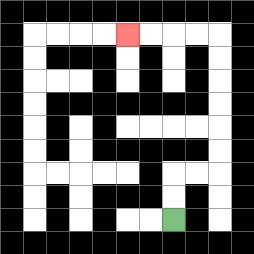{'start': '[7, 9]', 'end': '[5, 1]', 'path_directions': 'U,U,R,R,U,U,U,U,U,U,L,L,L,L', 'path_coordinates': '[[7, 9], [7, 8], [7, 7], [8, 7], [9, 7], [9, 6], [9, 5], [9, 4], [9, 3], [9, 2], [9, 1], [8, 1], [7, 1], [6, 1], [5, 1]]'}